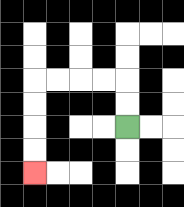{'start': '[5, 5]', 'end': '[1, 7]', 'path_directions': 'U,U,L,L,L,L,D,D,D,D', 'path_coordinates': '[[5, 5], [5, 4], [5, 3], [4, 3], [3, 3], [2, 3], [1, 3], [1, 4], [1, 5], [1, 6], [1, 7]]'}